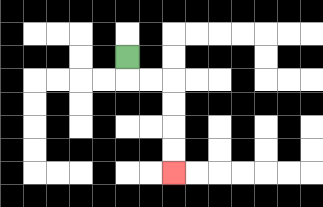{'start': '[5, 2]', 'end': '[7, 7]', 'path_directions': 'D,R,R,D,D,D,D', 'path_coordinates': '[[5, 2], [5, 3], [6, 3], [7, 3], [7, 4], [7, 5], [7, 6], [7, 7]]'}